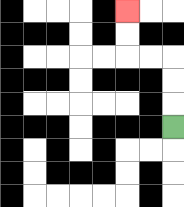{'start': '[7, 5]', 'end': '[5, 0]', 'path_directions': 'U,U,U,L,L,U,U', 'path_coordinates': '[[7, 5], [7, 4], [7, 3], [7, 2], [6, 2], [5, 2], [5, 1], [5, 0]]'}